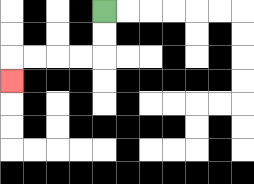{'start': '[4, 0]', 'end': '[0, 3]', 'path_directions': 'D,D,L,L,L,L,D', 'path_coordinates': '[[4, 0], [4, 1], [4, 2], [3, 2], [2, 2], [1, 2], [0, 2], [0, 3]]'}